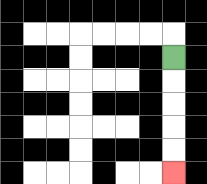{'start': '[7, 2]', 'end': '[7, 7]', 'path_directions': 'D,D,D,D,D', 'path_coordinates': '[[7, 2], [7, 3], [7, 4], [7, 5], [7, 6], [7, 7]]'}